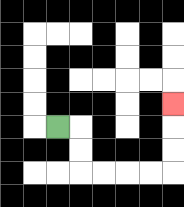{'start': '[2, 5]', 'end': '[7, 4]', 'path_directions': 'R,D,D,R,R,R,R,U,U,U', 'path_coordinates': '[[2, 5], [3, 5], [3, 6], [3, 7], [4, 7], [5, 7], [6, 7], [7, 7], [7, 6], [7, 5], [7, 4]]'}